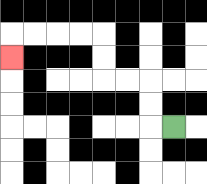{'start': '[7, 5]', 'end': '[0, 2]', 'path_directions': 'L,U,U,L,L,U,U,L,L,L,L,D', 'path_coordinates': '[[7, 5], [6, 5], [6, 4], [6, 3], [5, 3], [4, 3], [4, 2], [4, 1], [3, 1], [2, 1], [1, 1], [0, 1], [0, 2]]'}